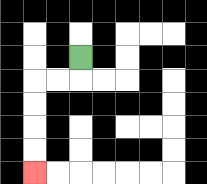{'start': '[3, 2]', 'end': '[1, 7]', 'path_directions': 'D,L,L,D,D,D,D', 'path_coordinates': '[[3, 2], [3, 3], [2, 3], [1, 3], [1, 4], [1, 5], [1, 6], [1, 7]]'}